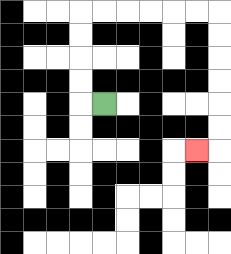{'start': '[4, 4]', 'end': '[8, 6]', 'path_directions': 'L,U,U,U,U,R,R,R,R,R,R,D,D,D,D,D,D,L', 'path_coordinates': '[[4, 4], [3, 4], [3, 3], [3, 2], [3, 1], [3, 0], [4, 0], [5, 0], [6, 0], [7, 0], [8, 0], [9, 0], [9, 1], [9, 2], [9, 3], [9, 4], [9, 5], [9, 6], [8, 6]]'}